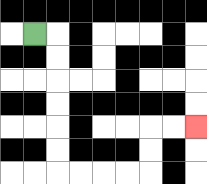{'start': '[1, 1]', 'end': '[8, 5]', 'path_directions': 'R,D,D,D,D,D,D,R,R,R,R,U,U,R,R', 'path_coordinates': '[[1, 1], [2, 1], [2, 2], [2, 3], [2, 4], [2, 5], [2, 6], [2, 7], [3, 7], [4, 7], [5, 7], [6, 7], [6, 6], [6, 5], [7, 5], [8, 5]]'}